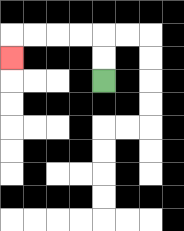{'start': '[4, 3]', 'end': '[0, 2]', 'path_directions': 'U,U,L,L,L,L,D', 'path_coordinates': '[[4, 3], [4, 2], [4, 1], [3, 1], [2, 1], [1, 1], [0, 1], [0, 2]]'}